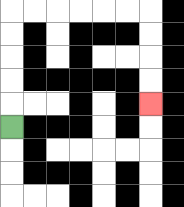{'start': '[0, 5]', 'end': '[6, 4]', 'path_directions': 'U,U,U,U,U,R,R,R,R,R,R,D,D,D,D', 'path_coordinates': '[[0, 5], [0, 4], [0, 3], [0, 2], [0, 1], [0, 0], [1, 0], [2, 0], [3, 0], [4, 0], [5, 0], [6, 0], [6, 1], [6, 2], [6, 3], [6, 4]]'}